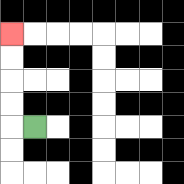{'start': '[1, 5]', 'end': '[0, 1]', 'path_directions': 'L,U,U,U,U', 'path_coordinates': '[[1, 5], [0, 5], [0, 4], [0, 3], [0, 2], [0, 1]]'}